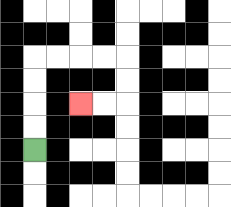{'start': '[1, 6]', 'end': '[3, 4]', 'path_directions': 'U,U,U,U,R,R,R,R,D,D,L,L', 'path_coordinates': '[[1, 6], [1, 5], [1, 4], [1, 3], [1, 2], [2, 2], [3, 2], [4, 2], [5, 2], [5, 3], [5, 4], [4, 4], [3, 4]]'}